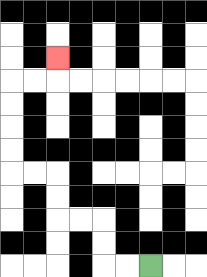{'start': '[6, 11]', 'end': '[2, 2]', 'path_directions': 'L,L,U,U,L,L,U,U,L,L,U,U,U,U,R,R,U', 'path_coordinates': '[[6, 11], [5, 11], [4, 11], [4, 10], [4, 9], [3, 9], [2, 9], [2, 8], [2, 7], [1, 7], [0, 7], [0, 6], [0, 5], [0, 4], [0, 3], [1, 3], [2, 3], [2, 2]]'}